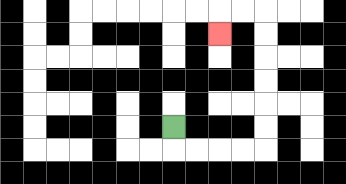{'start': '[7, 5]', 'end': '[9, 1]', 'path_directions': 'D,R,R,R,R,U,U,U,U,U,U,L,L,D', 'path_coordinates': '[[7, 5], [7, 6], [8, 6], [9, 6], [10, 6], [11, 6], [11, 5], [11, 4], [11, 3], [11, 2], [11, 1], [11, 0], [10, 0], [9, 0], [9, 1]]'}